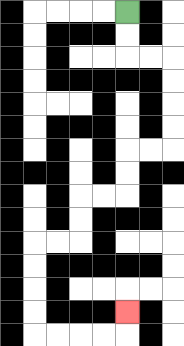{'start': '[5, 0]', 'end': '[5, 13]', 'path_directions': 'D,D,R,R,D,D,D,D,L,L,D,D,L,L,D,D,L,L,D,D,D,D,R,R,R,R,U', 'path_coordinates': '[[5, 0], [5, 1], [5, 2], [6, 2], [7, 2], [7, 3], [7, 4], [7, 5], [7, 6], [6, 6], [5, 6], [5, 7], [5, 8], [4, 8], [3, 8], [3, 9], [3, 10], [2, 10], [1, 10], [1, 11], [1, 12], [1, 13], [1, 14], [2, 14], [3, 14], [4, 14], [5, 14], [5, 13]]'}